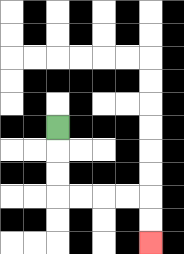{'start': '[2, 5]', 'end': '[6, 10]', 'path_directions': 'D,D,D,R,R,R,R,D,D', 'path_coordinates': '[[2, 5], [2, 6], [2, 7], [2, 8], [3, 8], [4, 8], [5, 8], [6, 8], [6, 9], [6, 10]]'}